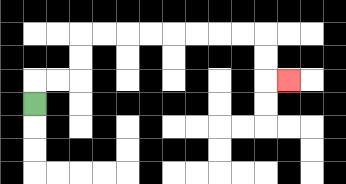{'start': '[1, 4]', 'end': '[12, 3]', 'path_directions': 'U,R,R,U,U,R,R,R,R,R,R,R,R,D,D,R', 'path_coordinates': '[[1, 4], [1, 3], [2, 3], [3, 3], [3, 2], [3, 1], [4, 1], [5, 1], [6, 1], [7, 1], [8, 1], [9, 1], [10, 1], [11, 1], [11, 2], [11, 3], [12, 3]]'}